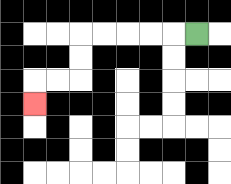{'start': '[8, 1]', 'end': '[1, 4]', 'path_directions': 'L,L,L,L,L,D,D,L,L,D', 'path_coordinates': '[[8, 1], [7, 1], [6, 1], [5, 1], [4, 1], [3, 1], [3, 2], [3, 3], [2, 3], [1, 3], [1, 4]]'}